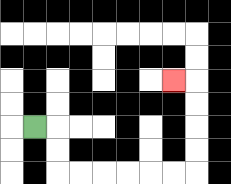{'start': '[1, 5]', 'end': '[7, 3]', 'path_directions': 'R,D,D,R,R,R,R,R,R,U,U,U,U,L', 'path_coordinates': '[[1, 5], [2, 5], [2, 6], [2, 7], [3, 7], [4, 7], [5, 7], [6, 7], [7, 7], [8, 7], [8, 6], [8, 5], [8, 4], [8, 3], [7, 3]]'}